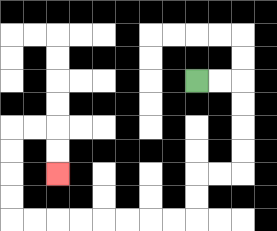{'start': '[8, 3]', 'end': '[2, 7]', 'path_directions': 'R,R,D,D,D,D,L,L,D,D,L,L,L,L,L,L,L,L,U,U,U,U,R,R,D,D', 'path_coordinates': '[[8, 3], [9, 3], [10, 3], [10, 4], [10, 5], [10, 6], [10, 7], [9, 7], [8, 7], [8, 8], [8, 9], [7, 9], [6, 9], [5, 9], [4, 9], [3, 9], [2, 9], [1, 9], [0, 9], [0, 8], [0, 7], [0, 6], [0, 5], [1, 5], [2, 5], [2, 6], [2, 7]]'}